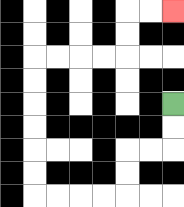{'start': '[7, 4]', 'end': '[7, 0]', 'path_directions': 'D,D,L,L,D,D,L,L,L,L,U,U,U,U,U,U,R,R,R,R,U,U,R,R', 'path_coordinates': '[[7, 4], [7, 5], [7, 6], [6, 6], [5, 6], [5, 7], [5, 8], [4, 8], [3, 8], [2, 8], [1, 8], [1, 7], [1, 6], [1, 5], [1, 4], [1, 3], [1, 2], [2, 2], [3, 2], [4, 2], [5, 2], [5, 1], [5, 0], [6, 0], [7, 0]]'}